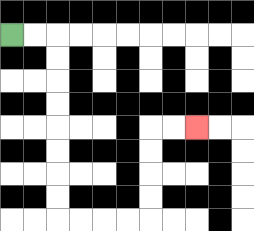{'start': '[0, 1]', 'end': '[8, 5]', 'path_directions': 'R,R,D,D,D,D,D,D,D,D,R,R,R,R,U,U,U,U,R,R', 'path_coordinates': '[[0, 1], [1, 1], [2, 1], [2, 2], [2, 3], [2, 4], [2, 5], [2, 6], [2, 7], [2, 8], [2, 9], [3, 9], [4, 9], [5, 9], [6, 9], [6, 8], [6, 7], [6, 6], [6, 5], [7, 5], [8, 5]]'}